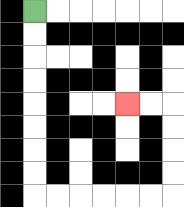{'start': '[1, 0]', 'end': '[5, 4]', 'path_directions': 'D,D,D,D,D,D,D,D,R,R,R,R,R,R,U,U,U,U,L,L', 'path_coordinates': '[[1, 0], [1, 1], [1, 2], [1, 3], [1, 4], [1, 5], [1, 6], [1, 7], [1, 8], [2, 8], [3, 8], [4, 8], [5, 8], [6, 8], [7, 8], [7, 7], [7, 6], [7, 5], [7, 4], [6, 4], [5, 4]]'}